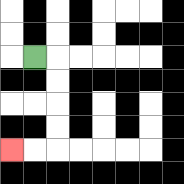{'start': '[1, 2]', 'end': '[0, 6]', 'path_directions': 'R,D,D,D,D,L,L', 'path_coordinates': '[[1, 2], [2, 2], [2, 3], [2, 4], [2, 5], [2, 6], [1, 6], [0, 6]]'}